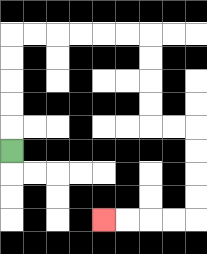{'start': '[0, 6]', 'end': '[4, 9]', 'path_directions': 'U,U,U,U,U,R,R,R,R,R,R,D,D,D,D,R,R,D,D,D,D,L,L,L,L', 'path_coordinates': '[[0, 6], [0, 5], [0, 4], [0, 3], [0, 2], [0, 1], [1, 1], [2, 1], [3, 1], [4, 1], [5, 1], [6, 1], [6, 2], [6, 3], [6, 4], [6, 5], [7, 5], [8, 5], [8, 6], [8, 7], [8, 8], [8, 9], [7, 9], [6, 9], [5, 9], [4, 9]]'}